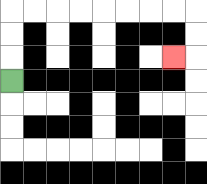{'start': '[0, 3]', 'end': '[7, 2]', 'path_directions': 'U,U,U,R,R,R,R,R,R,R,R,D,D,L', 'path_coordinates': '[[0, 3], [0, 2], [0, 1], [0, 0], [1, 0], [2, 0], [3, 0], [4, 0], [5, 0], [6, 0], [7, 0], [8, 0], [8, 1], [8, 2], [7, 2]]'}